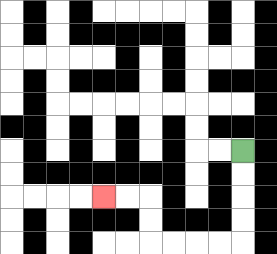{'start': '[10, 6]', 'end': '[4, 8]', 'path_directions': 'D,D,D,D,L,L,L,L,U,U,L,L', 'path_coordinates': '[[10, 6], [10, 7], [10, 8], [10, 9], [10, 10], [9, 10], [8, 10], [7, 10], [6, 10], [6, 9], [6, 8], [5, 8], [4, 8]]'}